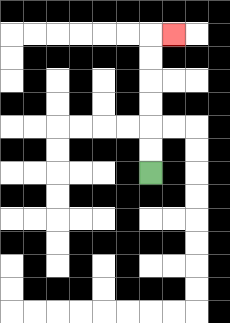{'start': '[6, 7]', 'end': '[7, 1]', 'path_directions': 'U,U,U,U,U,U,R', 'path_coordinates': '[[6, 7], [6, 6], [6, 5], [6, 4], [6, 3], [6, 2], [6, 1], [7, 1]]'}